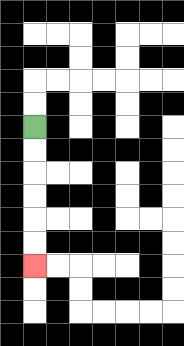{'start': '[1, 5]', 'end': '[1, 11]', 'path_directions': 'D,D,D,D,D,D', 'path_coordinates': '[[1, 5], [1, 6], [1, 7], [1, 8], [1, 9], [1, 10], [1, 11]]'}